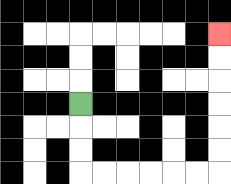{'start': '[3, 4]', 'end': '[9, 1]', 'path_directions': 'D,D,D,R,R,R,R,R,R,U,U,U,U,U,U', 'path_coordinates': '[[3, 4], [3, 5], [3, 6], [3, 7], [4, 7], [5, 7], [6, 7], [7, 7], [8, 7], [9, 7], [9, 6], [9, 5], [9, 4], [9, 3], [9, 2], [9, 1]]'}